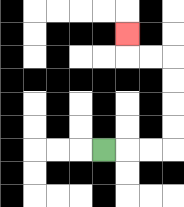{'start': '[4, 6]', 'end': '[5, 1]', 'path_directions': 'R,R,R,U,U,U,U,L,L,U', 'path_coordinates': '[[4, 6], [5, 6], [6, 6], [7, 6], [7, 5], [7, 4], [7, 3], [7, 2], [6, 2], [5, 2], [5, 1]]'}